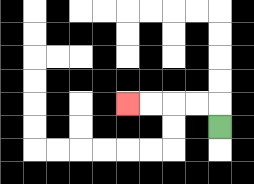{'start': '[9, 5]', 'end': '[5, 4]', 'path_directions': 'U,L,L,L,L', 'path_coordinates': '[[9, 5], [9, 4], [8, 4], [7, 4], [6, 4], [5, 4]]'}